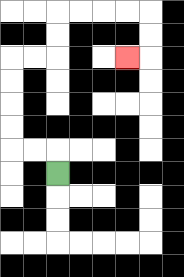{'start': '[2, 7]', 'end': '[5, 2]', 'path_directions': 'U,L,L,U,U,U,U,R,R,U,U,R,R,R,R,D,D,L', 'path_coordinates': '[[2, 7], [2, 6], [1, 6], [0, 6], [0, 5], [0, 4], [0, 3], [0, 2], [1, 2], [2, 2], [2, 1], [2, 0], [3, 0], [4, 0], [5, 0], [6, 0], [6, 1], [6, 2], [5, 2]]'}